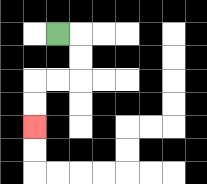{'start': '[2, 1]', 'end': '[1, 5]', 'path_directions': 'R,D,D,L,L,D,D', 'path_coordinates': '[[2, 1], [3, 1], [3, 2], [3, 3], [2, 3], [1, 3], [1, 4], [1, 5]]'}